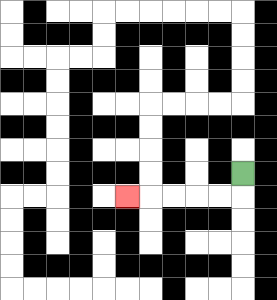{'start': '[10, 7]', 'end': '[5, 8]', 'path_directions': 'D,L,L,L,L,L', 'path_coordinates': '[[10, 7], [10, 8], [9, 8], [8, 8], [7, 8], [6, 8], [5, 8]]'}